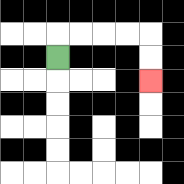{'start': '[2, 2]', 'end': '[6, 3]', 'path_directions': 'U,R,R,R,R,D,D', 'path_coordinates': '[[2, 2], [2, 1], [3, 1], [4, 1], [5, 1], [6, 1], [6, 2], [6, 3]]'}